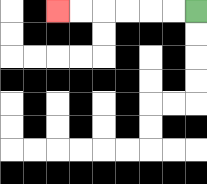{'start': '[8, 0]', 'end': '[2, 0]', 'path_directions': 'L,L,L,L,L,L', 'path_coordinates': '[[8, 0], [7, 0], [6, 0], [5, 0], [4, 0], [3, 0], [2, 0]]'}